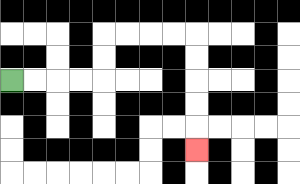{'start': '[0, 3]', 'end': '[8, 6]', 'path_directions': 'R,R,R,R,U,U,R,R,R,R,D,D,D,D,D', 'path_coordinates': '[[0, 3], [1, 3], [2, 3], [3, 3], [4, 3], [4, 2], [4, 1], [5, 1], [6, 1], [7, 1], [8, 1], [8, 2], [8, 3], [8, 4], [8, 5], [8, 6]]'}